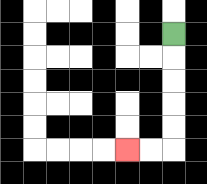{'start': '[7, 1]', 'end': '[5, 6]', 'path_directions': 'D,D,D,D,D,L,L', 'path_coordinates': '[[7, 1], [7, 2], [7, 3], [7, 4], [7, 5], [7, 6], [6, 6], [5, 6]]'}